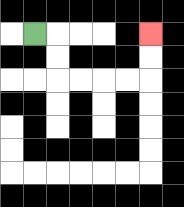{'start': '[1, 1]', 'end': '[6, 1]', 'path_directions': 'R,D,D,R,R,R,R,U,U', 'path_coordinates': '[[1, 1], [2, 1], [2, 2], [2, 3], [3, 3], [4, 3], [5, 3], [6, 3], [6, 2], [6, 1]]'}